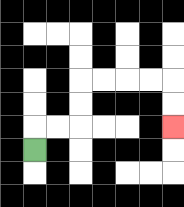{'start': '[1, 6]', 'end': '[7, 5]', 'path_directions': 'U,R,R,U,U,R,R,R,R,D,D', 'path_coordinates': '[[1, 6], [1, 5], [2, 5], [3, 5], [3, 4], [3, 3], [4, 3], [5, 3], [6, 3], [7, 3], [7, 4], [7, 5]]'}